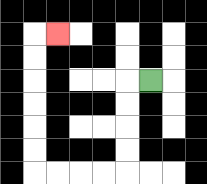{'start': '[6, 3]', 'end': '[2, 1]', 'path_directions': 'L,D,D,D,D,L,L,L,L,U,U,U,U,U,U,R', 'path_coordinates': '[[6, 3], [5, 3], [5, 4], [5, 5], [5, 6], [5, 7], [4, 7], [3, 7], [2, 7], [1, 7], [1, 6], [1, 5], [1, 4], [1, 3], [1, 2], [1, 1], [2, 1]]'}